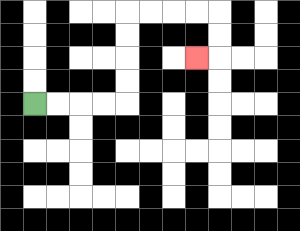{'start': '[1, 4]', 'end': '[8, 2]', 'path_directions': 'R,R,R,R,U,U,U,U,R,R,R,R,D,D,L', 'path_coordinates': '[[1, 4], [2, 4], [3, 4], [4, 4], [5, 4], [5, 3], [5, 2], [5, 1], [5, 0], [6, 0], [7, 0], [8, 0], [9, 0], [9, 1], [9, 2], [8, 2]]'}